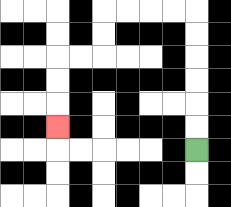{'start': '[8, 6]', 'end': '[2, 5]', 'path_directions': 'U,U,U,U,U,U,L,L,L,L,D,D,L,L,D,D,D', 'path_coordinates': '[[8, 6], [8, 5], [8, 4], [8, 3], [8, 2], [8, 1], [8, 0], [7, 0], [6, 0], [5, 0], [4, 0], [4, 1], [4, 2], [3, 2], [2, 2], [2, 3], [2, 4], [2, 5]]'}